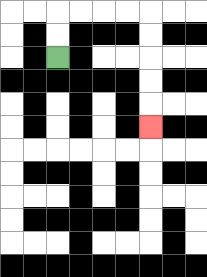{'start': '[2, 2]', 'end': '[6, 5]', 'path_directions': 'U,U,R,R,R,R,D,D,D,D,D', 'path_coordinates': '[[2, 2], [2, 1], [2, 0], [3, 0], [4, 0], [5, 0], [6, 0], [6, 1], [6, 2], [6, 3], [6, 4], [6, 5]]'}